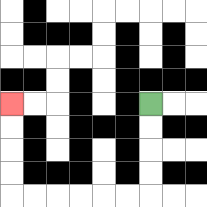{'start': '[6, 4]', 'end': '[0, 4]', 'path_directions': 'D,D,D,D,L,L,L,L,L,L,U,U,U,U', 'path_coordinates': '[[6, 4], [6, 5], [6, 6], [6, 7], [6, 8], [5, 8], [4, 8], [3, 8], [2, 8], [1, 8], [0, 8], [0, 7], [0, 6], [0, 5], [0, 4]]'}